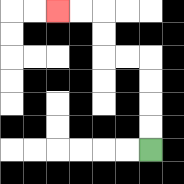{'start': '[6, 6]', 'end': '[2, 0]', 'path_directions': 'U,U,U,U,L,L,U,U,L,L', 'path_coordinates': '[[6, 6], [6, 5], [6, 4], [6, 3], [6, 2], [5, 2], [4, 2], [4, 1], [4, 0], [3, 0], [2, 0]]'}